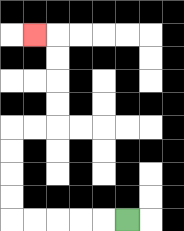{'start': '[5, 9]', 'end': '[1, 1]', 'path_directions': 'L,L,L,L,L,U,U,U,U,R,R,U,U,U,U,L', 'path_coordinates': '[[5, 9], [4, 9], [3, 9], [2, 9], [1, 9], [0, 9], [0, 8], [0, 7], [0, 6], [0, 5], [1, 5], [2, 5], [2, 4], [2, 3], [2, 2], [2, 1], [1, 1]]'}